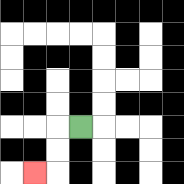{'start': '[3, 5]', 'end': '[1, 7]', 'path_directions': 'L,D,D,L', 'path_coordinates': '[[3, 5], [2, 5], [2, 6], [2, 7], [1, 7]]'}